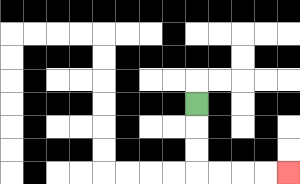{'start': '[8, 4]', 'end': '[12, 7]', 'path_directions': 'D,D,D,R,R,R,R', 'path_coordinates': '[[8, 4], [8, 5], [8, 6], [8, 7], [9, 7], [10, 7], [11, 7], [12, 7]]'}